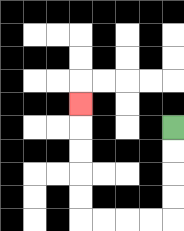{'start': '[7, 5]', 'end': '[3, 4]', 'path_directions': 'D,D,D,D,L,L,L,L,U,U,U,U,U', 'path_coordinates': '[[7, 5], [7, 6], [7, 7], [7, 8], [7, 9], [6, 9], [5, 9], [4, 9], [3, 9], [3, 8], [3, 7], [3, 6], [3, 5], [3, 4]]'}